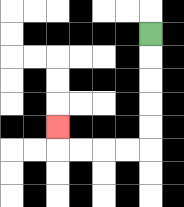{'start': '[6, 1]', 'end': '[2, 5]', 'path_directions': 'D,D,D,D,D,L,L,L,L,U', 'path_coordinates': '[[6, 1], [6, 2], [6, 3], [6, 4], [6, 5], [6, 6], [5, 6], [4, 6], [3, 6], [2, 6], [2, 5]]'}